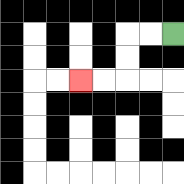{'start': '[7, 1]', 'end': '[3, 3]', 'path_directions': 'L,L,D,D,L,L', 'path_coordinates': '[[7, 1], [6, 1], [5, 1], [5, 2], [5, 3], [4, 3], [3, 3]]'}